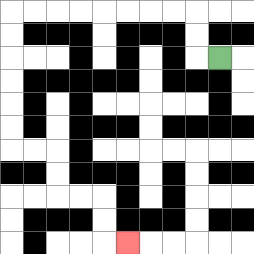{'start': '[9, 2]', 'end': '[5, 10]', 'path_directions': 'L,U,U,L,L,L,L,L,L,L,L,D,D,D,D,D,D,R,R,D,D,R,R,D,D,R', 'path_coordinates': '[[9, 2], [8, 2], [8, 1], [8, 0], [7, 0], [6, 0], [5, 0], [4, 0], [3, 0], [2, 0], [1, 0], [0, 0], [0, 1], [0, 2], [0, 3], [0, 4], [0, 5], [0, 6], [1, 6], [2, 6], [2, 7], [2, 8], [3, 8], [4, 8], [4, 9], [4, 10], [5, 10]]'}